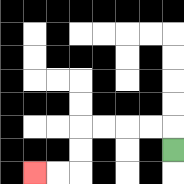{'start': '[7, 6]', 'end': '[1, 7]', 'path_directions': 'U,L,L,L,L,D,D,L,L', 'path_coordinates': '[[7, 6], [7, 5], [6, 5], [5, 5], [4, 5], [3, 5], [3, 6], [3, 7], [2, 7], [1, 7]]'}